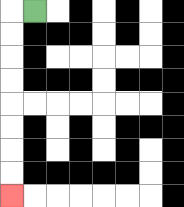{'start': '[1, 0]', 'end': '[0, 8]', 'path_directions': 'L,D,D,D,D,D,D,D,D', 'path_coordinates': '[[1, 0], [0, 0], [0, 1], [0, 2], [0, 3], [0, 4], [0, 5], [0, 6], [0, 7], [0, 8]]'}